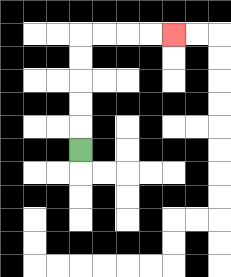{'start': '[3, 6]', 'end': '[7, 1]', 'path_directions': 'U,U,U,U,U,R,R,R,R', 'path_coordinates': '[[3, 6], [3, 5], [3, 4], [3, 3], [3, 2], [3, 1], [4, 1], [5, 1], [6, 1], [7, 1]]'}